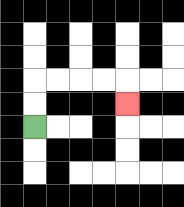{'start': '[1, 5]', 'end': '[5, 4]', 'path_directions': 'U,U,R,R,R,R,D', 'path_coordinates': '[[1, 5], [1, 4], [1, 3], [2, 3], [3, 3], [4, 3], [5, 3], [5, 4]]'}